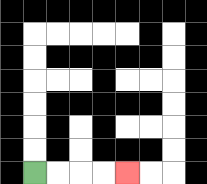{'start': '[1, 7]', 'end': '[5, 7]', 'path_directions': 'R,R,R,R', 'path_coordinates': '[[1, 7], [2, 7], [3, 7], [4, 7], [5, 7]]'}